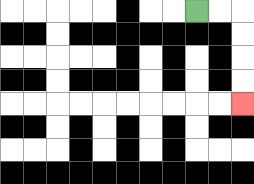{'start': '[8, 0]', 'end': '[10, 4]', 'path_directions': 'R,R,D,D,D,D', 'path_coordinates': '[[8, 0], [9, 0], [10, 0], [10, 1], [10, 2], [10, 3], [10, 4]]'}